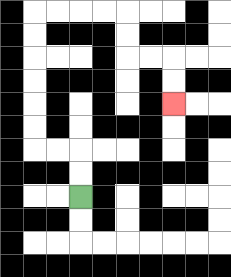{'start': '[3, 8]', 'end': '[7, 4]', 'path_directions': 'U,U,L,L,U,U,U,U,U,U,R,R,R,R,D,D,R,R,D,D', 'path_coordinates': '[[3, 8], [3, 7], [3, 6], [2, 6], [1, 6], [1, 5], [1, 4], [1, 3], [1, 2], [1, 1], [1, 0], [2, 0], [3, 0], [4, 0], [5, 0], [5, 1], [5, 2], [6, 2], [7, 2], [7, 3], [7, 4]]'}